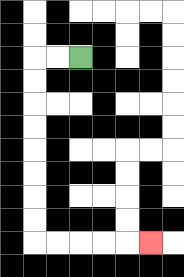{'start': '[3, 2]', 'end': '[6, 10]', 'path_directions': 'L,L,D,D,D,D,D,D,D,D,R,R,R,R,R', 'path_coordinates': '[[3, 2], [2, 2], [1, 2], [1, 3], [1, 4], [1, 5], [1, 6], [1, 7], [1, 8], [1, 9], [1, 10], [2, 10], [3, 10], [4, 10], [5, 10], [6, 10]]'}